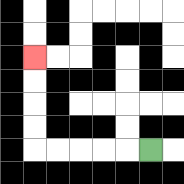{'start': '[6, 6]', 'end': '[1, 2]', 'path_directions': 'L,L,L,L,L,U,U,U,U', 'path_coordinates': '[[6, 6], [5, 6], [4, 6], [3, 6], [2, 6], [1, 6], [1, 5], [1, 4], [1, 3], [1, 2]]'}